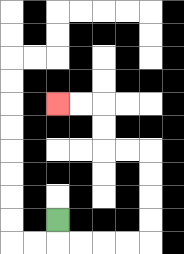{'start': '[2, 9]', 'end': '[2, 4]', 'path_directions': 'D,R,R,R,R,U,U,U,U,L,L,U,U,L,L', 'path_coordinates': '[[2, 9], [2, 10], [3, 10], [4, 10], [5, 10], [6, 10], [6, 9], [6, 8], [6, 7], [6, 6], [5, 6], [4, 6], [4, 5], [4, 4], [3, 4], [2, 4]]'}